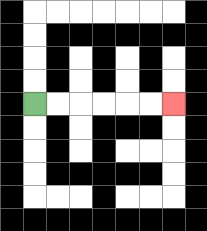{'start': '[1, 4]', 'end': '[7, 4]', 'path_directions': 'R,R,R,R,R,R', 'path_coordinates': '[[1, 4], [2, 4], [3, 4], [4, 4], [5, 4], [6, 4], [7, 4]]'}